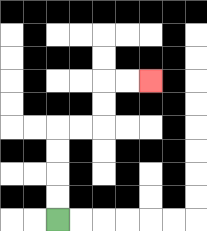{'start': '[2, 9]', 'end': '[6, 3]', 'path_directions': 'U,U,U,U,R,R,U,U,R,R', 'path_coordinates': '[[2, 9], [2, 8], [2, 7], [2, 6], [2, 5], [3, 5], [4, 5], [4, 4], [4, 3], [5, 3], [6, 3]]'}